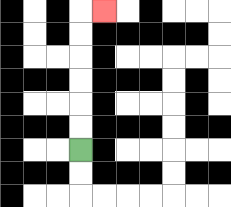{'start': '[3, 6]', 'end': '[4, 0]', 'path_directions': 'U,U,U,U,U,U,R', 'path_coordinates': '[[3, 6], [3, 5], [3, 4], [3, 3], [3, 2], [3, 1], [3, 0], [4, 0]]'}